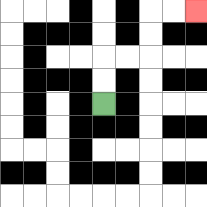{'start': '[4, 4]', 'end': '[8, 0]', 'path_directions': 'U,U,R,R,U,U,R,R', 'path_coordinates': '[[4, 4], [4, 3], [4, 2], [5, 2], [6, 2], [6, 1], [6, 0], [7, 0], [8, 0]]'}